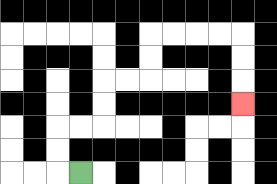{'start': '[3, 7]', 'end': '[10, 4]', 'path_directions': 'L,U,U,R,R,U,U,R,R,U,U,R,R,R,R,D,D,D', 'path_coordinates': '[[3, 7], [2, 7], [2, 6], [2, 5], [3, 5], [4, 5], [4, 4], [4, 3], [5, 3], [6, 3], [6, 2], [6, 1], [7, 1], [8, 1], [9, 1], [10, 1], [10, 2], [10, 3], [10, 4]]'}